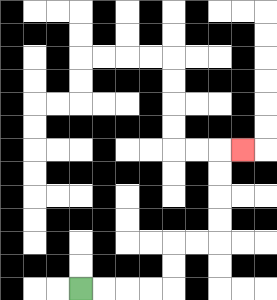{'start': '[3, 12]', 'end': '[10, 6]', 'path_directions': 'R,R,R,R,U,U,R,R,U,U,U,U,R', 'path_coordinates': '[[3, 12], [4, 12], [5, 12], [6, 12], [7, 12], [7, 11], [7, 10], [8, 10], [9, 10], [9, 9], [9, 8], [9, 7], [9, 6], [10, 6]]'}